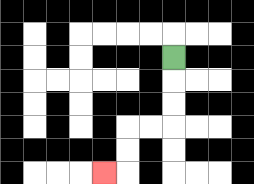{'start': '[7, 2]', 'end': '[4, 7]', 'path_directions': 'D,D,D,L,L,D,D,L', 'path_coordinates': '[[7, 2], [7, 3], [7, 4], [7, 5], [6, 5], [5, 5], [5, 6], [5, 7], [4, 7]]'}